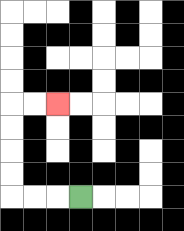{'start': '[3, 8]', 'end': '[2, 4]', 'path_directions': 'L,L,L,U,U,U,U,R,R', 'path_coordinates': '[[3, 8], [2, 8], [1, 8], [0, 8], [0, 7], [0, 6], [0, 5], [0, 4], [1, 4], [2, 4]]'}